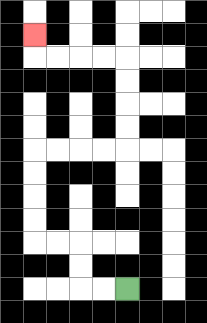{'start': '[5, 12]', 'end': '[1, 1]', 'path_directions': 'L,L,U,U,L,L,U,U,U,U,R,R,R,R,U,U,U,U,L,L,L,L,U', 'path_coordinates': '[[5, 12], [4, 12], [3, 12], [3, 11], [3, 10], [2, 10], [1, 10], [1, 9], [1, 8], [1, 7], [1, 6], [2, 6], [3, 6], [4, 6], [5, 6], [5, 5], [5, 4], [5, 3], [5, 2], [4, 2], [3, 2], [2, 2], [1, 2], [1, 1]]'}